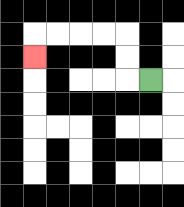{'start': '[6, 3]', 'end': '[1, 2]', 'path_directions': 'L,U,U,L,L,L,L,D', 'path_coordinates': '[[6, 3], [5, 3], [5, 2], [5, 1], [4, 1], [3, 1], [2, 1], [1, 1], [1, 2]]'}